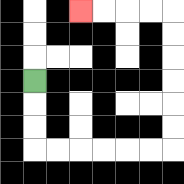{'start': '[1, 3]', 'end': '[3, 0]', 'path_directions': 'D,D,D,R,R,R,R,R,R,U,U,U,U,U,U,L,L,L,L', 'path_coordinates': '[[1, 3], [1, 4], [1, 5], [1, 6], [2, 6], [3, 6], [4, 6], [5, 6], [6, 6], [7, 6], [7, 5], [7, 4], [7, 3], [7, 2], [7, 1], [7, 0], [6, 0], [5, 0], [4, 0], [3, 0]]'}